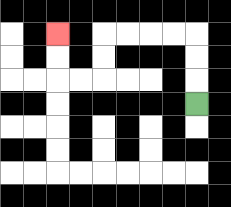{'start': '[8, 4]', 'end': '[2, 1]', 'path_directions': 'U,U,U,L,L,L,L,D,D,L,L,U,U', 'path_coordinates': '[[8, 4], [8, 3], [8, 2], [8, 1], [7, 1], [6, 1], [5, 1], [4, 1], [4, 2], [4, 3], [3, 3], [2, 3], [2, 2], [2, 1]]'}